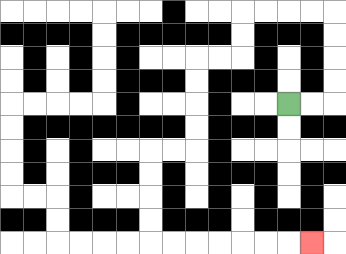{'start': '[12, 4]', 'end': '[13, 10]', 'path_directions': 'R,R,U,U,U,U,L,L,L,L,D,D,L,L,D,D,D,D,L,L,D,D,D,D,R,R,R,R,R,R,R', 'path_coordinates': '[[12, 4], [13, 4], [14, 4], [14, 3], [14, 2], [14, 1], [14, 0], [13, 0], [12, 0], [11, 0], [10, 0], [10, 1], [10, 2], [9, 2], [8, 2], [8, 3], [8, 4], [8, 5], [8, 6], [7, 6], [6, 6], [6, 7], [6, 8], [6, 9], [6, 10], [7, 10], [8, 10], [9, 10], [10, 10], [11, 10], [12, 10], [13, 10]]'}